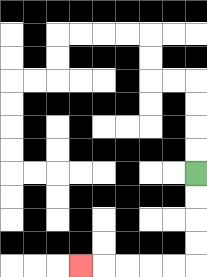{'start': '[8, 7]', 'end': '[3, 11]', 'path_directions': 'D,D,D,D,L,L,L,L,L', 'path_coordinates': '[[8, 7], [8, 8], [8, 9], [8, 10], [8, 11], [7, 11], [6, 11], [5, 11], [4, 11], [3, 11]]'}